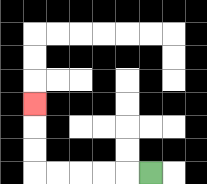{'start': '[6, 7]', 'end': '[1, 4]', 'path_directions': 'L,L,L,L,L,U,U,U', 'path_coordinates': '[[6, 7], [5, 7], [4, 7], [3, 7], [2, 7], [1, 7], [1, 6], [1, 5], [1, 4]]'}